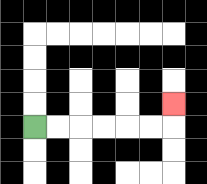{'start': '[1, 5]', 'end': '[7, 4]', 'path_directions': 'R,R,R,R,R,R,U', 'path_coordinates': '[[1, 5], [2, 5], [3, 5], [4, 5], [5, 5], [6, 5], [7, 5], [7, 4]]'}